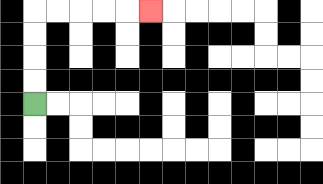{'start': '[1, 4]', 'end': '[6, 0]', 'path_directions': 'U,U,U,U,R,R,R,R,R', 'path_coordinates': '[[1, 4], [1, 3], [1, 2], [1, 1], [1, 0], [2, 0], [3, 0], [4, 0], [5, 0], [6, 0]]'}